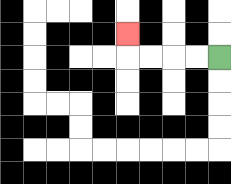{'start': '[9, 2]', 'end': '[5, 1]', 'path_directions': 'L,L,L,L,U', 'path_coordinates': '[[9, 2], [8, 2], [7, 2], [6, 2], [5, 2], [5, 1]]'}